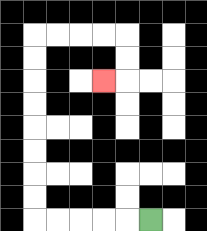{'start': '[6, 9]', 'end': '[4, 3]', 'path_directions': 'L,L,L,L,L,U,U,U,U,U,U,U,U,R,R,R,R,D,D,L', 'path_coordinates': '[[6, 9], [5, 9], [4, 9], [3, 9], [2, 9], [1, 9], [1, 8], [1, 7], [1, 6], [1, 5], [1, 4], [1, 3], [1, 2], [1, 1], [2, 1], [3, 1], [4, 1], [5, 1], [5, 2], [5, 3], [4, 3]]'}